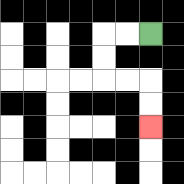{'start': '[6, 1]', 'end': '[6, 5]', 'path_directions': 'L,L,D,D,R,R,D,D', 'path_coordinates': '[[6, 1], [5, 1], [4, 1], [4, 2], [4, 3], [5, 3], [6, 3], [6, 4], [6, 5]]'}